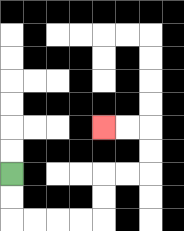{'start': '[0, 7]', 'end': '[4, 5]', 'path_directions': 'D,D,R,R,R,R,U,U,R,R,U,U,L,L', 'path_coordinates': '[[0, 7], [0, 8], [0, 9], [1, 9], [2, 9], [3, 9], [4, 9], [4, 8], [4, 7], [5, 7], [6, 7], [6, 6], [6, 5], [5, 5], [4, 5]]'}